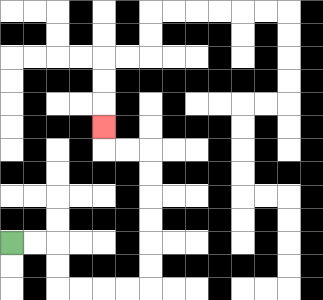{'start': '[0, 10]', 'end': '[4, 5]', 'path_directions': 'R,R,D,D,R,R,R,R,U,U,U,U,U,U,L,L,U', 'path_coordinates': '[[0, 10], [1, 10], [2, 10], [2, 11], [2, 12], [3, 12], [4, 12], [5, 12], [6, 12], [6, 11], [6, 10], [6, 9], [6, 8], [6, 7], [6, 6], [5, 6], [4, 6], [4, 5]]'}